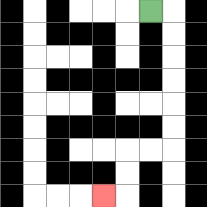{'start': '[6, 0]', 'end': '[4, 8]', 'path_directions': 'R,D,D,D,D,D,D,L,L,D,D,L', 'path_coordinates': '[[6, 0], [7, 0], [7, 1], [7, 2], [7, 3], [7, 4], [7, 5], [7, 6], [6, 6], [5, 6], [5, 7], [5, 8], [4, 8]]'}